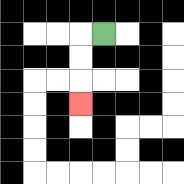{'start': '[4, 1]', 'end': '[3, 4]', 'path_directions': 'L,D,D,D', 'path_coordinates': '[[4, 1], [3, 1], [3, 2], [3, 3], [3, 4]]'}